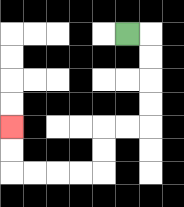{'start': '[5, 1]', 'end': '[0, 5]', 'path_directions': 'R,D,D,D,D,L,L,D,D,L,L,L,L,U,U', 'path_coordinates': '[[5, 1], [6, 1], [6, 2], [6, 3], [6, 4], [6, 5], [5, 5], [4, 5], [4, 6], [4, 7], [3, 7], [2, 7], [1, 7], [0, 7], [0, 6], [0, 5]]'}